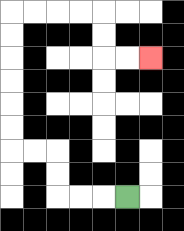{'start': '[5, 8]', 'end': '[6, 2]', 'path_directions': 'L,L,L,U,U,L,L,U,U,U,U,U,U,R,R,R,R,D,D,R,R', 'path_coordinates': '[[5, 8], [4, 8], [3, 8], [2, 8], [2, 7], [2, 6], [1, 6], [0, 6], [0, 5], [0, 4], [0, 3], [0, 2], [0, 1], [0, 0], [1, 0], [2, 0], [3, 0], [4, 0], [4, 1], [4, 2], [5, 2], [6, 2]]'}